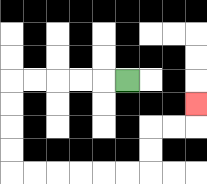{'start': '[5, 3]', 'end': '[8, 4]', 'path_directions': 'L,L,L,L,L,D,D,D,D,R,R,R,R,R,R,U,U,R,R,U', 'path_coordinates': '[[5, 3], [4, 3], [3, 3], [2, 3], [1, 3], [0, 3], [0, 4], [0, 5], [0, 6], [0, 7], [1, 7], [2, 7], [3, 7], [4, 7], [5, 7], [6, 7], [6, 6], [6, 5], [7, 5], [8, 5], [8, 4]]'}